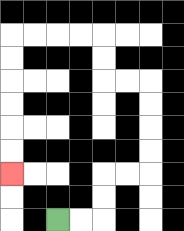{'start': '[2, 9]', 'end': '[0, 7]', 'path_directions': 'R,R,U,U,R,R,U,U,U,U,L,L,U,U,L,L,L,L,D,D,D,D,D,D', 'path_coordinates': '[[2, 9], [3, 9], [4, 9], [4, 8], [4, 7], [5, 7], [6, 7], [6, 6], [6, 5], [6, 4], [6, 3], [5, 3], [4, 3], [4, 2], [4, 1], [3, 1], [2, 1], [1, 1], [0, 1], [0, 2], [0, 3], [0, 4], [0, 5], [0, 6], [0, 7]]'}